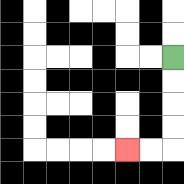{'start': '[7, 2]', 'end': '[5, 6]', 'path_directions': 'D,D,D,D,L,L', 'path_coordinates': '[[7, 2], [7, 3], [7, 4], [7, 5], [7, 6], [6, 6], [5, 6]]'}